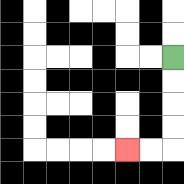{'start': '[7, 2]', 'end': '[5, 6]', 'path_directions': 'D,D,D,D,L,L', 'path_coordinates': '[[7, 2], [7, 3], [7, 4], [7, 5], [7, 6], [6, 6], [5, 6]]'}